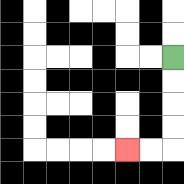{'start': '[7, 2]', 'end': '[5, 6]', 'path_directions': 'D,D,D,D,L,L', 'path_coordinates': '[[7, 2], [7, 3], [7, 4], [7, 5], [7, 6], [6, 6], [5, 6]]'}